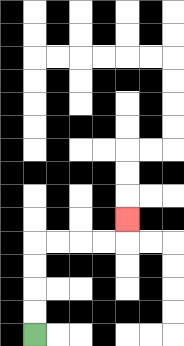{'start': '[1, 14]', 'end': '[5, 9]', 'path_directions': 'U,U,U,U,R,R,R,R,U', 'path_coordinates': '[[1, 14], [1, 13], [1, 12], [1, 11], [1, 10], [2, 10], [3, 10], [4, 10], [5, 10], [5, 9]]'}